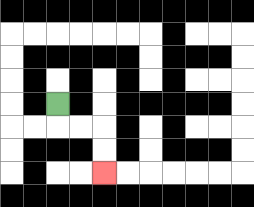{'start': '[2, 4]', 'end': '[4, 7]', 'path_directions': 'D,R,R,D,D', 'path_coordinates': '[[2, 4], [2, 5], [3, 5], [4, 5], [4, 6], [4, 7]]'}